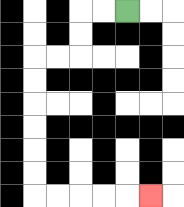{'start': '[5, 0]', 'end': '[6, 8]', 'path_directions': 'L,L,D,D,L,L,D,D,D,D,D,D,R,R,R,R,R', 'path_coordinates': '[[5, 0], [4, 0], [3, 0], [3, 1], [3, 2], [2, 2], [1, 2], [1, 3], [1, 4], [1, 5], [1, 6], [1, 7], [1, 8], [2, 8], [3, 8], [4, 8], [5, 8], [6, 8]]'}